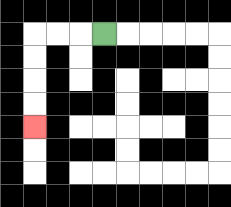{'start': '[4, 1]', 'end': '[1, 5]', 'path_directions': 'L,L,L,D,D,D,D', 'path_coordinates': '[[4, 1], [3, 1], [2, 1], [1, 1], [1, 2], [1, 3], [1, 4], [1, 5]]'}